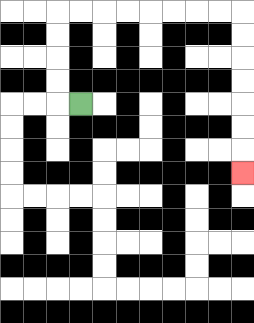{'start': '[3, 4]', 'end': '[10, 7]', 'path_directions': 'L,U,U,U,U,R,R,R,R,R,R,R,R,D,D,D,D,D,D,D', 'path_coordinates': '[[3, 4], [2, 4], [2, 3], [2, 2], [2, 1], [2, 0], [3, 0], [4, 0], [5, 0], [6, 0], [7, 0], [8, 0], [9, 0], [10, 0], [10, 1], [10, 2], [10, 3], [10, 4], [10, 5], [10, 6], [10, 7]]'}